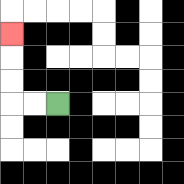{'start': '[2, 4]', 'end': '[0, 1]', 'path_directions': 'L,L,U,U,U', 'path_coordinates': '[[2, 4], [1, 4], [0, 4], [0, 3], [0, 2], [0, 1]]'}